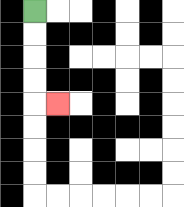{'start': '[1, 0]', 'end': '[2, 4]', 'path_directions': 'D,D,D,D,R', 'path_coordinates': '[[1, 0], [1, 1], [1, 2], [1, 3], [1, 4], [2, 4]]'}